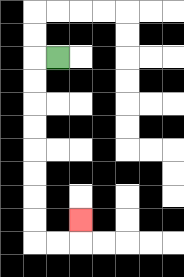{'start': '[2, 2]', 'end': '[3, 9]', 'path_directions': 'L,D,D,D,D,D,D,D,D,R,R,U', 'path_coordinates': '[[2, 2], [1, 2], [1, 3], [1, 4], [1, 5], [1, 6], [1, 7], [1, 8], [1, 9], [1, 10], [2, 10], [3, 10], [3, 9]]'}